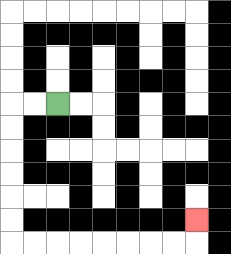{'start': '[2, 4]', 'end': '[8, 9]', 'path_directions': 'L,L,D,D,D,D,D,D,R,R,R,R,R,R,R,R,U', 'path_coordinates': '[[2, 4], [1, 4], [0, 4], [0, 5], [0, 6], [0, 7], [0, 8], [0, 9], [0, 10], [1, 10], [2, 10], [3, 10], [4, 10], [5, 10], [6, 10], [7, 10], [8, 10], [8, 9]]'}